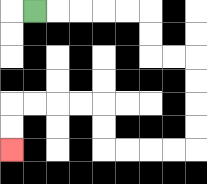{'start': '[1, 0]', 'end': '[0, 6]', 'path_directions': 'R,R,R,R,R,D,D,R,R,D,D,D,D,L,L,L,L,U,U,L,L,L,L,D,D', 'path_coordinates': '[[1, 0], [2, 0], [3, 0], [4, 0], [5, 0], [6, 0], [6, 1], [6, 2], [7, 2], [8, 2], [8, 3], [8, 4], [8, 5], [8, 6], [7, 6], [6, 6], [5, 6], [4, 6], [4, 5], [4, 4], [3, 4], [2, 4], [1, 4], [0, 4], [0, 5], [0, 6]]'}